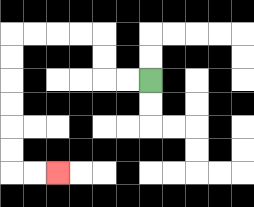{'start': '[6, 3]', 'end': '[2, 7]', 'path_directions': 'L,L,U,U,L,L,L,L,D,D,D,D,D,D,R,R', 'path_coordinates': '[[6, 3], [5, 3], [4, 3], [4, 2], [4, 1], [3, 1], [2, 1], [1, 1], [0, 1], [0, 2], [0, 3], [0, 4], [0, 5], [0, 6], [0, 7], [1, 7], [2, 7]]'}